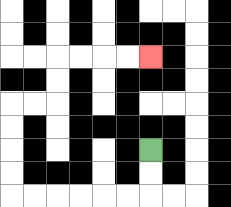{'start': '[6, 6]', 'end': '[6, 2]', 'path_directions': 'D,D,L,L,L,L,L,L,U,U,U,U,R,R,U,U,R,R,R,R', 'path_coordinates': '[[6, 6], [6, 7], [6, 8], [5, 8], [4, 8], [3, 8], [2, 8], [1, 8], [0, 8], [0, 7], [0, 6], [0, 5], [0, 4], [1, 4], [2, 4], [2, 3], [2, 2], [3, 2], [4, 2], [5, 2], [6, 2]]'}